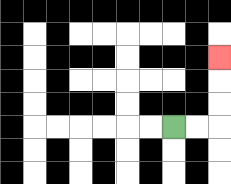{'start': '[7, 5]', 'end': '[9, 2]', 'path_directions': 'R,R,U,U,U', 'path_coordinates': '[[7, 5], [8, 5], [9, 5], [9, 4], [9, 3], [9, 2]]'}